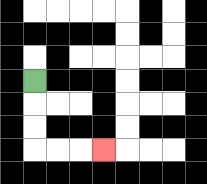{'start': '[1, 3]', 'end': '[4, 6]', 'path_directions': 'D,D,D,R,R,R', 'path_coordinates': '[[1, 3], [1, 4], [1, 5], [1, 6], [2, 6], [3, 6], [4, 6]]'}